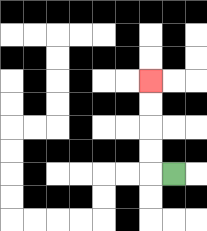{'start': '[7, 7]', 'end': '[6, 3]', 'path_directions': 'L,U,U,U,U', 'path_coordinates': '[[7, 7], [6, 7], [6, 6], [6, 5], [6, 4], [6, 3]]'}